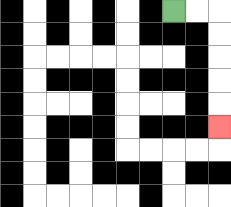{'start': '[7, 0]', 'end': '[9, 5]', 'path_directions': 'R,R,D,D,D,D,D', 'path_coordinates': '[[7, 0], [8, 0], [9, 0], [9, 1], [9, 2], [9, 3], [9, 4], [9, 5]]'}